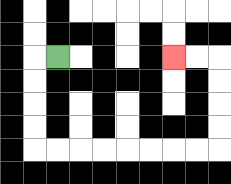{'start': '[2, 2]', 'end': '[7, 2]', 'path_directions': 'L,D,D,D,D,R,R,R,R,R,R,R,R,U,U,U,U,L,L', 'path_coordinates': '[[2, 2], [1, 2], [1, 3], [1, 4], [1, 5], [1, 6], [2, 6], [3, 6], [4, 6], [5, 6], [6, 6], [7, 6], [8, 6], [9, 6], [9, 5], [9, 4], [9, 3], [9, 2], [8, 2], [7, 2]]'}